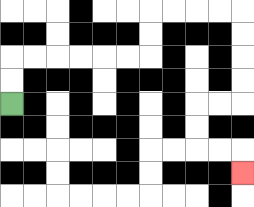{'start': '[0, 4]', 'end': '[10, 7]', 'path_directions': 'U,U,R,R,R,R,R,R,U,U,R,R,R,R,D,D,D,D,L,L,D,D,R,R,D', 'path_coordinates': '[[0, 4], [0, 3], [0, 2], [1, 2], [2, 2], [3, 2], [4, 2], [5, 2], [6, 2], [6, 1], [6, 0], [7, 0], [8, 0], [9, 0], [10, 0], [10, 1], [10, 2], [10, 3], [10, 4], [9, 4], [8, 4], [8, 5], [8, 6], [9, 6], [10, 6], [10, 7]]'}